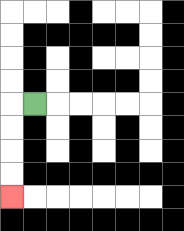{'start': '[1, 4]', 'end': '[0, 8]', 'path_directions': 'L,D,D,D,D', 'path_coordinates': '[[1, 4], [0, 4], [0, 5], [0, 6], [0, 7], [0, 8]]'}